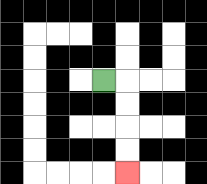{'start': '[4, 3]', 'end': '[5, 7]', 'path_directions': 'R,D,D,D,D', 'path_coordinates': '[[4, 3], [5, 3], [5, 4], [5, 5], [5, 6], [5, 7]]'}